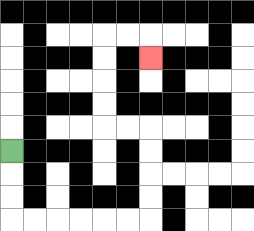{'start': '[0, 6]', 'end': '[6, 2]', 'path_directions': 'D,D,D,R,R,R,R,R,R,U,U,U,U,L,L,U,U,U,U,R,R,D', 'path_coordinates': '[[0, 6], [0, 7], [0, 8], [0, 9], [1, 9], [2, 9], [3, 9], [4, 9], [5, 9], [6, 9], [6, 8], [6, 7], [6, 6], [6, 5], [5, 5], [4, 5], [4, 4], [4, 3], [4, 2], [4, 1], [5, 1], [6, 1], [6, 2]]'}